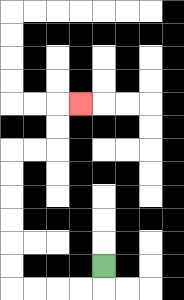{'start': '[4, 11]', 'end': '[3, 4]', 'path_directions': 'D,L,L,L,L,U,U,U,U,U,U,R,R,U,U,R', 'path_coordinates': '[[4, 11], [4, 12], [3, 12], [2, 12], [1, 12], [0, 12], [0, 11], [0, 10], [0, 9], [0, 8], [0, 7], [0, 6], [1, 6], [2, 6], [2, 5], [2, 4], [3, 4]]'}